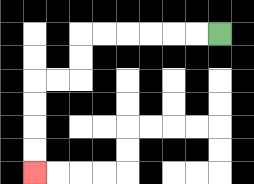{'start': '[9, 1]', 'end': '[1, 7]', 'path_directions': 'L,L,L,L,L,L,D,D,L,L,D,D,D,D', 'path_coordinates': '[[9, 1], [8, 1], [7, 1], [6, 1], [5, 1], [4, 1], [3, 1], [3, 2], [3, 3], [2, 3], [1, 3], [1, 4], [1, 5], [1, 6], [1, 7]]'}